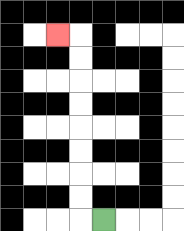{'start': '[4, 9]', 'end': '[2, 1]', 'path_directions': 'L,U,U,U,U,U,U,U,U,L', 'path_coordinates': '[[4, 9], [3, 9], [3, 8], [3, 7], [3, 6], [3, 5], [3, 4], [3, 3], [3, 2], [3, 1], [2, 1]]'}